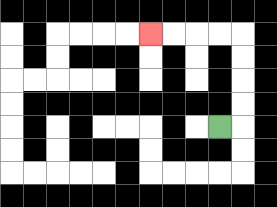{'start': '[9, 5]', 'end': '[6, 1]', 'path_directions': 'R,U,U,U,U,L,L,L,L', 'path_coordinates': '[[9, 5], [10, 5], [10, 4], [10, 3], [10, 2], [10, 1], [9, 1], [8, 1], [7, 1], [6, 1]]'}